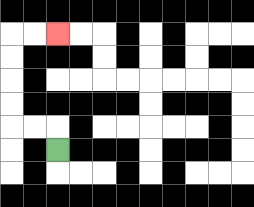{'start': '[2, 6]', 'end': '[2, 1]', 'path_directions': 'U,L,L,U,U,U,U,R,R', 'path_coordinates': '[[2, 6], [2, 5], [1, 5], [0, 5], [0, 4], [0, 3], [0, 2], [0, 1], [1, 1], [2, 1]]'}